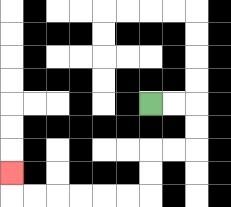{'start': '[6, 4]', 'end': '[0, 7]', 'path_directions': 'R,R,D,D,L,L,D,D,L,L,L,L,L,L,U', 'path_coordinates': '[[6, 4], [7, 4], [8, 4], [8, 5], [8, 6], [7, 6], [6, 6], [6, 7], [6, 8], [5, 8], [4, 8], [3, 8], [2, 8], [1, 8], [0, 8], [0, 7]]'}